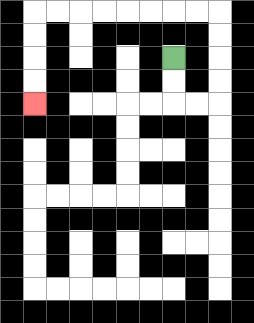{'start': '[7, 2]', 'end': '[1, 4]', 'path_directions': 'D,D,R,R,U,U,U,U,L,L,L,L,L,L,L,L,D,D,D,D', 'path_coordinates': '[[7, 2], [7, 3], [7, 4], [8, 4], [9, 4], [9, 3], [9, 2], [9, 1], [9, 0], [8, 0], [7, 0], [6, 0], [5, 0], [4, 0], [3, 0], [2, 0], [1, 0], [1, 1], [1, 2], [1, 3], [1, 4]]'}